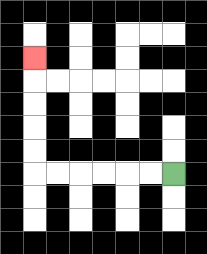{'start': '[7, 7]', 'end': '[1, 2]', 'path_directions': 'L,L,L,L,L,L,U,U,U,U,U', 'path_coordinates': '[[7, 7], [6, 7], [5, 7], [4, 7], [3, 7], [2, 7], [1, 7], [1, 6], [1, 5], [1, 4], [1, 3], [1, 2]]'}